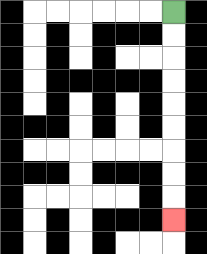{'start': '[7, 0]', 'end': '[7, 9]', 'path_directions': 'D,D,D,D,D,D,D,D,D', 'path_coordinates': '[[7, 0], [7, 1], [7, 2], [7, 3], [7, 4], [7, 5], [7, 6], [7, 7], [7, 8], [7, 9]]'}